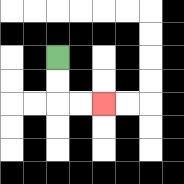{'start': '[2, 2]', 'end': '[4, 4]', 'path_directions': 'D,D,R,R', 'path_coordinates': '[[2, 2], [2, 3], [2, 4], [3, 4], [4, 4]]'}